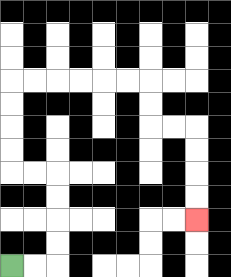{'start': '[0, 11]', 'end': '[8, 9]', 'path_directions': 'R,R,U,U,U,U,L,L,U,U,U,U,R,R,R,R,R,R,D,D,R,R,D,D,D,D', 'path_coordinates': '[[0, 11], [1, 11], [2, 11], [2, 10], [2, 9], [2, 8], [2, 7], [1, 7], [0, 7], [0, 6], [0, 5], [0, 4], [0, 3], [1, 3], [2, 3], [3, 3], [4, 3], [5, 3], [6, 3], [6, 4], [6, 5], [7, 5], [8, 5], [8, 6], [8, 7], [8, 8], [8, 9]]'}